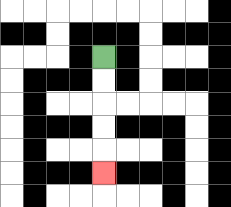{'start': '[4, 2]', 'end': '[4, 7]', 'path_directions': 'D,D,D,D,D', 'path_coordinates': '[[4, 2], [4, 3], [4, 4], [4, 5], [4, 6], [4, 7]]'}